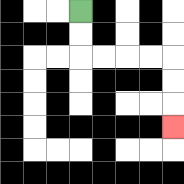{'start': '[3, 0]', 'end': '[7, 5]', 'path_directions': 'D,D,R,R,R,R,D,D,D', 'path_coordinates': '[[3, 0], [3, 1], [3, 2], [4, 2], [5, 2], [6, 2], [7, 2], [7, 3], [7, 4], [7, 5]]'}